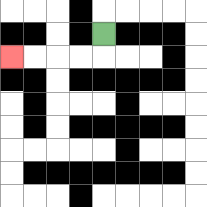{'start': '[4, 1]', 'end': '[0, 2]', 'path_directions': 'D,L,L,L,L', 'path_coordinates': '[[4, 1], [4, 2], [3, 2], [2, 2], [1, 2], [0, 2]]'}